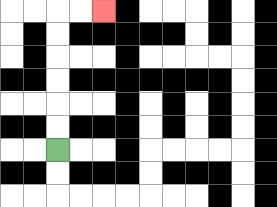{'start': '[2, 6]', 'end': '[4, 0]', 'path_directions': 'U,U,U,U,U,U,R,R', 'path_coordinates': '[[2, 6], [2, 5], [2, 4], [2, 3], [2, 2], [2, 1], [2, 0], [3, 0], [4, 0]]'}